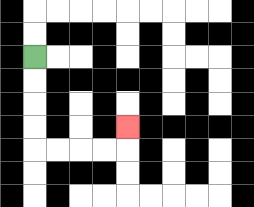{'start': '[1, 2]', 'end': '[5, 5]', 'path_directions': 'D,D,D,D,R,R,R,R,U', 'path_coordinates': '[[1, 2], [1, 3], [1, 4], [1, 5], [1, 6], [2, 6], [3, 6], [4, 6], [5, 6], [5, 5]]'}